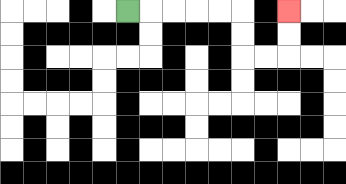{'start': '[5, 0]', 'end': '[12, 0]', 'path_directions': 'R,R,R,R,R,D,D,R,R,U,U', 'path_coordinates': '[[5, 0], [6, 0], [7, 0], [8, 0], [9, 0], [10, 0], [10, 1], [10, 2], [11, 2], [12, 2], [12, 1], [12, 0]]'}